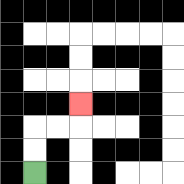{'start': '[1, 7]', 'end': '[3, 4]', 'path_directions': 'U,U,R,R,U', 'path_coordinates': '[[1, 7], [1, 6], [1, 5], [2, 5], [3, 5], [3, 4]]'}